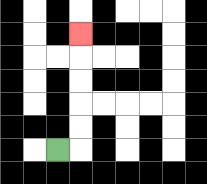{'start': '[2, 6]', 'end': '[3, 1]', 'path_directions': 'R,U,U,U,U,U', 'path_coordinates': '[[2, 6], [3, 6], [3, 5], [3, 4], [3, 3], [3, 2], [3, 1]]'}